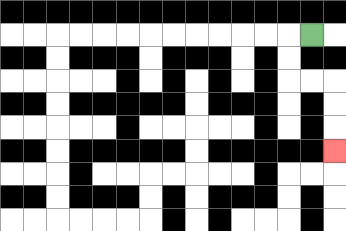{'start': '[13, 1]', 'end': '[14, 6]', 'path_directions': 'L,D,D,R,R,D,D,D', 'path_coordinates': '[[13, 1], [12, 1], [12, 2], [12, 3], [13, 3], [14, 3], [14, 4], [14, 5], [14, 6]]'}